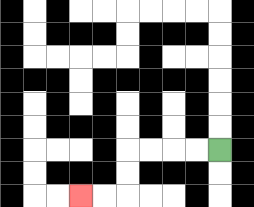{'start': '[9, 6]', 'end': '[3, 8]', 'path_directions': 'L,L,L,L,D,D,L,L', 'path_coordinates': '[[9, 6], [8, 6], [7, 6], [6, 6], [5, 6], [5, 7], [5, 8], [4, 8], [3, 8]]'}